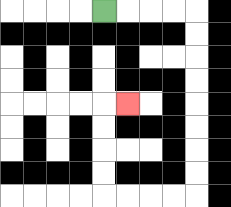{'start': '[4, 0]', 'end': '[5, 4]', 'path_directions': 'R,R,R,R,D,D,D,D,D,D,D,D,L,L,L,L,U,U,U,U,R', 'path_coordinates': '[[4, 0], [5, 0], [6, 0], [7, 0], [8, 0], [8, 1], [8, 2], [8, 3], [8, 4], [8, 5], [8, 6], [8, 7], [8, 8], [7, 8], [6, 8], [5, 8], [4, 8], [4, 7], [4, 6], [4, 5], [4, 4], [5, 4]]'}